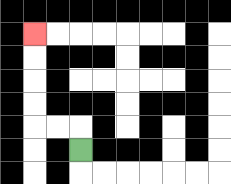{'start': '[3, 6]', 'end': '[1, 1]', 'path_directions': 'U,L,L,U,U,U,U', 'path_coordinates': '[[3, 6], [3, 5], [2, 5], [1, 5], [1, 4], [1, 3], [1, 2], [1, 1]]'}